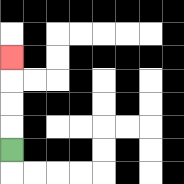{'start': '[0, 6]', 'end': '[0, 2]', 'path_directions': 'U,U,U,U', 'path_coordinates': '[[0, 6], [0, 5], [0, 4], [0, 3], [0, 2]]'}